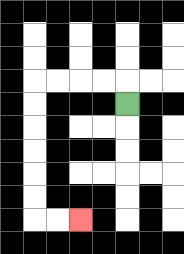{'start': '[5, 4]', 'end': '[3, 9]', 'path_directions': 'U,L,L,L,L,D,D,D,D,D,D,R,R', 'path_coordinates': '[[5, 4], [5, 3], [4, 3], [3, 3], [2, 3], [1, 3], [1, 4], [1, 5], [1, 6], [1, 7], [1, 8], [1, 9], [2, 9], [3, 9]]'}